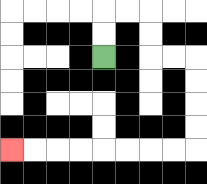{'start': '[4, 2]', 'end': '[0, 6]', 'path_directions': 'U,U,R,R,D,D,R,R,D,D,D,D,L,L,L,L,L,L,L,L', 'path_coordinates': '[[4, 2], [4, 1], [4, 0], [5, 0], [6, 0], [6, 1], [6, 2], [7, 2], [8, 2], [8, 3], [8, 4], [8, 5], [8, 6], [7, 6], [6, 6], [5, 6], [4, 6], [3, 6], [2, 6], [1, 6], [0, 6]]'}